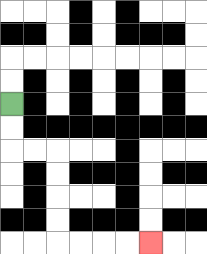{'start': '[0, 4]', 'end': '[6, 10]', 'path_directions': 'D,D,R,R,D,D,D,D,R,R,R,R', 'path_coordinates': '[[0, 4], [0, 5], [0, 6], [1, 6], [2, 6], [2, 7], [2, 8], [2, 9], [2, 10], [3, 10], [4, 10], [5, 10], [6, 10]]'}